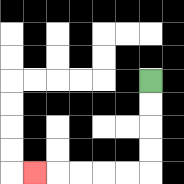{'start': '[6, 3]', 'end': '[1, 7]', 'path_directions': 'D,D,D,D,L,L,L,L,L', 'path_coordinates': '[[6, 3], [6, 4], [6, 5], [6, 6], [6, 7], [5, 7], [4, 7], [3, 7], [2, 7], [1, 7]]'}